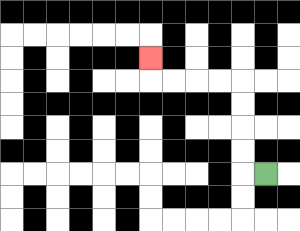{'start': '[11, 7]', 'end': '[6, 2]', 'path_directions': 'L,U,U,U,U,L,L,L,L,U', 'path_coordinates': '[[11, 7], [10, 7], [10, 6], [10, 5], [10, 4], [10, 3], [9, 3], [8, 3], [7, 3], [6, 3], [6, 2]]'}